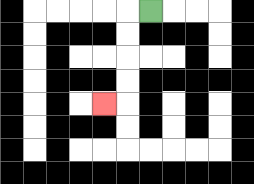{'start': '[6, 0]', 'end': '[4, 4]', 'path_directions': 'L,D,D,D,D,L', 'path_coordinates': '[[6, 0], [5, 0], [5, 1], [5, 2], [5, 3], [5, 4], [4, 4]]'}